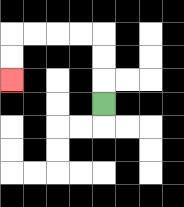{'start': '[4, 4]', 'end': '[0, 3]', 'path_directions': 'U,U,U,L,L,L,L,D,D', 'path_coordinates': '[[4, 4], [4, 3], [4, 2], [4, 1], [3, 1], [2, 1], [1, 1], [0, 1], [0, 2], [0, 3]]'}